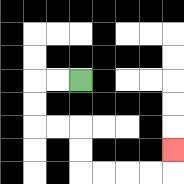{'start': '[3, 3]', 'end': '[7, 6]', 'path_directions': 'L,L,D,D,R,R,D,D,R,R,R,R,U', 'path_coordinates': '[[3, 3], [2, 3], [1, 3], [1, 4], [1, 5], [2, 5], [3, 5], [3, 6], [3, 7], [4, 7], [5, 7], [6, 7], [7, 7], [7, 6]]'}